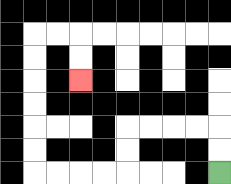{'start': '[9, 7]', 'end': '[3, 3]', 'path_directions': 'U,U,L,L,L,L,D,D,L,L,L,L,U,U,U,U,U,U,R,R,D,D', 'path_coordinates': '[[9, 7], [9, 6], [9, 5], [8, 5], [7, 5], [6, 5], [5, 5], [5, 6], [5, 7], [4, 7], [3, 7], [2, 7], [1, 7], [1, 6], [1, 5], [1, 4], [1, 3], [1, 2], [1, 1], [2, 1], [3, 1], [3, 2], [3, 3]]'}